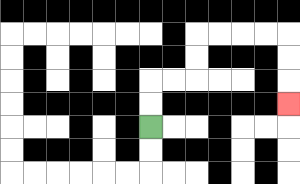{'start': '[6, 5]', 'end': '[12, 4]', 'path_directions': 'U,U,R,R,U,U,R,R,R,R,D,D,D', 'path_coordinates': '[[6, 5], [6, 4], [6, 3], [7, 3], [8, 3], [8, 2], [8, 1], [9, 1], [10, 1], [11, 1], [12, 1], [12, 2], [12, 3], [12, 4]]'}